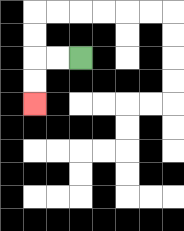{'start': '[3, 2]', 'end': '[1, 4]', 'path_directions': 'L,L,D,D', 'path_coordinates': '[[3, 2], [2, 2], [1, 2], [1, 3], [1, 4]]'}